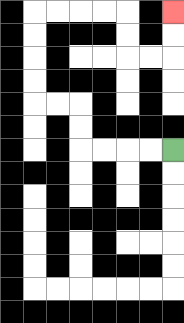{'start': '[7, 6]', 'end': '[7, 0]', 'path_directions': 'L,L,L,L,U,U,L,L,U,U,U,U,R,R,R,R,D,D,R,R,U,U', 'path_coordinates': '[[7, 6], [6, 6], [5, 6], [4, 6], [3, 6], [3, 5], [3, 4], [2, 4], [1, 4], [1, 3], [1, 2], [1, 1], [1, 0], [2, 0], [3, 0], [4, 0], [5, 0], [5, 1], [5, 2], [6, 2], [7, 2], [7, 1], [7, 0]]'}